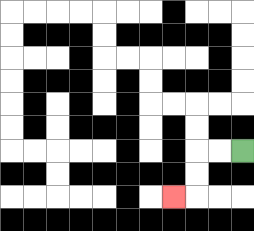{'start': '[10, 6]', 'end': '[7, 8]', 'path_directions': 'L,L,D,D,L', 'path_coordinates': '[[10, 6], [9, 6], [8, 6], [8, 7], [8, 8], [7, 8]]'}